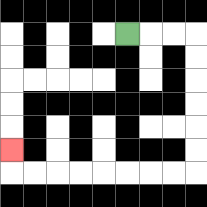{'start': '[5, 1]', 'end': '[0, 6]', 'path_directions': 'R,R,R,D,D,D,D,D,D,L,L,L,L,L,L,L,L,U', 'path_coordinates': '[[5, 1], [6, 1], [7, 1], [8, 1], [8, 2], [8, 3], [8, 4], [8, 5], [8, 6], [8, 7], [7, 7], [6, 7], [5, 7], [4, 7], [3, 7], [2, 7], [1, 7], [0, 7], [0, 6]]'}